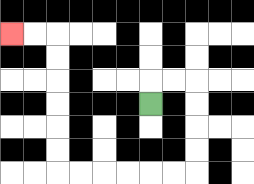{'start': '[6, 4]', 'end': '[0, 1]', 'path_directions': 'U,R,R,D,D,D,D,L,L,L,L,L,L,U,U,U,U,U,U,L,L', 'path_coordinates': '[[6, 4], [6, 3], [7, 3], [8, 3], [8, 4], [8, 5], [8, 6], [8, 7], [7, 7], [6, 7], [5, 7], [4, 7], [3, 7], [2, 7], [2, 6], [2, 5], [2, 4], [2, 3], [2, 2], [2, 1], [1, 1], [0, 1]]'}